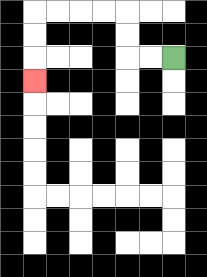{'start': '[7, 2]', 'end': '[1, 3]', 'path_directions': 'L,L,U,U,L,L,L,L,D,D,D', 'path_coordinates': '[[7, 2], [6, 2], [5, 2], [5, 1], [5, 0], [4, 0], [3, 0], [2, 0], [1, 0], [1, 1], [1, 2], [1, 3]]'}